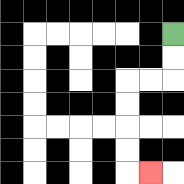{'start': '[7, 1]', 'end': '[6, 7]', 'path_directions': 'D,D,L,L,D,D,D,D,R', 'path_coordinates': '[[7, 1], [7, 2], [7, 3], [6, 3], [5, 3], [5, 4], [5, 5], [5, 6], [5, 7], [6, 7]]'}